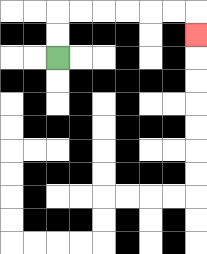{'start': '[2, 2]', 'end': '[8, 1]', 'path_directions': 'U,U,R,R,R,R,R,R,D', 'path_coordinates': '[[2, 2], [2, 1], [2, 0], [3, 0], [4, 0], [5, 0], [6, 0], [7, 0], [8, 0], [8, 1]]'}